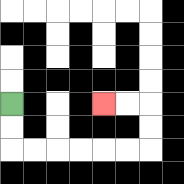{'start': '[0, 4]', 'end': '[4, 4]', 'path_directions': 'D,D,R,R,R,R,R,R,U,U,L,L', 'path_coordinates': '[[0, 4], [0, 5], [0, 6], [1, 6], [2, 6], [3, 6], [4, 6], [5, 6], [6, 6], [6, 5], [6, 4], [5, 4], [4, 4]]'}